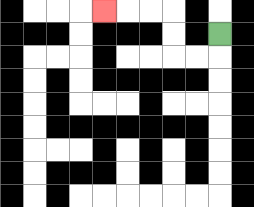{'start': '[9, 1]', 'end': '[4, 0]', 'path_directions': 'D,L,L,U,U,L,L,L', 'path_coordinates': '[[9, 1], [9, 2], [8, 2], [7, 2], [7, 1], [7, 0], [6, 0], [5, 0], [4, 0]]'}